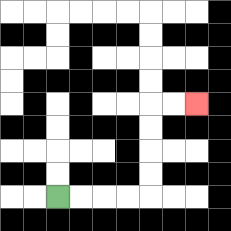{'start': '[2, 8]', 'end': '[8, 4]', 'path_directions': 'R,R,R,R,U,U,U,U,R,R', 'path_coordinates': '[[2, 8], [3, 8], [4, 8], [5, 8], [6, 8], [6, 7], [6, 6], [6, 5], [6, 4], [7, 4], [8, 4]]'}